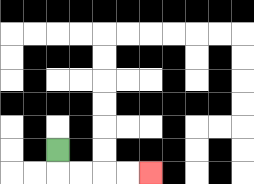{'start': '[2, 6]', 'end': '[6, 7]', 'path_directions': 'D,R,R,R,R', 'path_coordinates': '[[2, 6], [2, 7], [3, 7], [4, 7], [5, 7], [6, 7]]'}